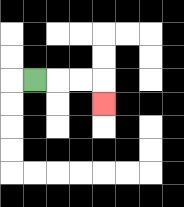{'start': '[1, 3]', 'end': '[4, 4]', 'path_directions': 'R,R,R,D', 'path_coordinates': '[[1, 3], [2, 3], [3, 3], [4, 3], [4, 4]]'}